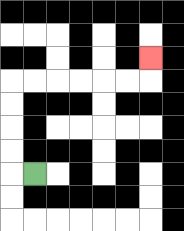{'start': '[1, 7]', 'end': '[6, 2]', 'path_directions': 'L,U,U,U,U,R,R,R,R,R,R,U', 'path_coordinates': '[[1, 7], [0, 7], [0, 6], [0, 5], [0, 4], [0, 3], [1, 3], [2, 3], [3, 3], [4, 3], [5, 3], [6, 3], [6, 2]]'}